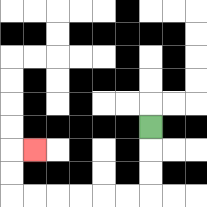{'start': '[6, 5]', 'end': '[1, 6]', 'path_directions': 'D,D,D,L,L,L,L,L,L,U,U,R', 'path_coordinates': '[[6, 5], [6, 6], [6, 7], [6, 8], [5, 8], [4, 8], [3, 8], [2, 8], [1, 8], [0, 8], [0, 7], [0, 6], [1, 6]]'}